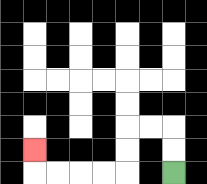{'start': '[7, 7]', 'end': '[1, 6]', 'path_directions': 'U,U,L,L,D,D,L,L,L,L,U', 'path_coordinates': '[[7, 7], [7, 6], [7, 5], [6, 5], [5, 5], [5, 6], [5, 7], [4, 7], [3, 7], [2, 7], [1, 7], [1, 6]]'}